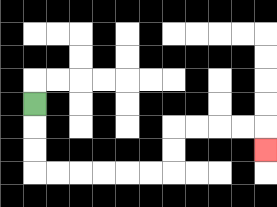{'start': '[1, 4]', 'end': '[11, 6]', 'path_directions': 'D,D,D,R,R,R,R,R,R,U,U,R,R,R,R,D', 'path_coordinates': '[[1, 4], [1, 5], [1, 6], [1, 7], [2, 7], [3, 7], [4, 7], [5, 7], [6, 7], [7, 7], [7, 6], [7, 5], [8, 5], [9, 5], [10, 5], [11, 5], [11, 6]]'}